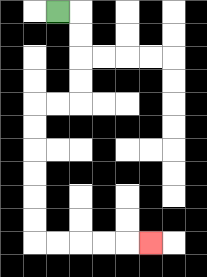{'start': '[2, 0]', 'end': '[6, 10]', 'path_directions': 'R,D,D,D,D,L,L,D,D,D,D,D,D,R,R,R,R,R', 'path_coordinates': '[[2, 0], [3, 0], [3, 1], [3, 2], [3, 3], [3, 4], [2, 4], [1, 4], [1, 5], [1, 6], [1, 7], [1, 8], [1, 9], [1, 10], [2, 10], [3, 10], [4, 10], [5, 10], [6, 10]]'}